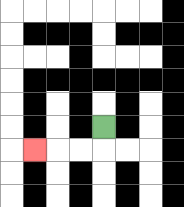{'start': '[4, 5]', 'end': '[1, 6]', 'path_directions': 'D,L,L,L', 'path_coordinates': '[[4, 5], [4, 6], [3, 6], [2, 6], [1, 6]]'}